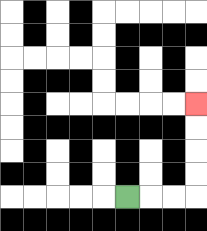{'start': '[5, 8]', 'end': '[8, 4]', 'path_directions': 'R,R,R,U,U,U,U', 'path_coordinates': '[[5, 8], [6, 8], [7, 8], [8, 8], [8, 7], [8, 6], [8, 5], [8, 4]]'}